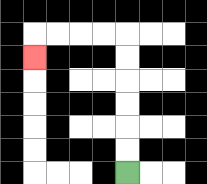{'start': '[5, 7]', 'end': '[1, 2]', 'path_directions': 'U,U,U,U,U,U,L,L,L,L,D', 'path_coordinates': '[[5, 7], [5, 6], [5, 5], [5, 4], [5, 3], [5, 2], [5, 1], [4, 1], [3, 1], [2, 1], [1, 1], [1, 2]]'}